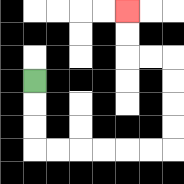{'start': '[1, 3]', 'end': '[5, 0]', 'path_directions': 'D,D,D,R,R,R,R,R,R,U,U,U,U,L,L,U,U', 'path_coordinates': '[[1, 3], [1, 4], [1, 5], [1, 6], [2, 6], [3, 6], [4, 6], [5, 6], [6, 6], [7, 6], [7, 5], [7, 4], [7, 3], [7, 2], [6, 2], [5, 2], [5, 1], [5, 0]]'}